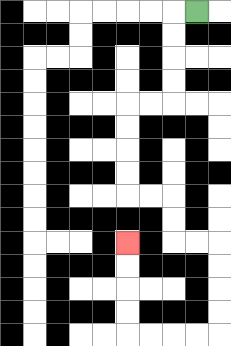{'start': '[8, 0]', 'end': '[5, 10]', 'path_directions': 'L,D,D,D,D,L,L,D,D,D,D,R,R,D,D,R,R,D,D,D,D,L,L,L,L,U,U,U,U', 'path_coordinates': '[[8, 0], [7, 0], [7, 1], [7, 2], [7, 3], [7, 4], [6, 4], [5, 4], [5, 5], [5, 6], [5, 7], [5, 8], [6, 8], [7, 8], [7, 9], [7, 10], [8, 10], [9, 10], [9, 11], [9, 12], [9, 13], [9, 14], [8, 14], [7, 14], [6, 14], [5, 14], [5, 13], [5, 12], [5, 11], [5, 10]]'}